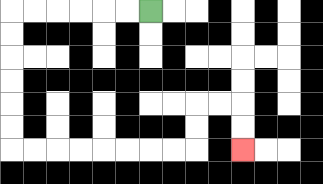{'start': '[6, 0]', 'end': '[10, 6]', 'path_directions': 'L,L,L,L,L,L,D,D,D,D,D,D,R,R,R,R,R,R,R,R,U,U,R,R,D,D', 'path_coordinates': '[[6, 0], [5, 0], [4, 0], [3, 0], [2, 0], [1, 0], [0, 0], [0, 1], [0, 2], [0, 3], [0, 4], [0, 5], [0, 6], [1, 6], [2, 6], [3, 6], [4, 6], [5, 6], [6, 6], [7, 6], [8, 6], [8, 5], [8, 4], [9, 4], [10, 4], [10, 5], [10, 6]]'}